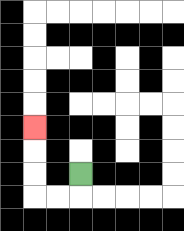{'start': '[3, 7]', 'end': '[1, 5]', 'path_directions': 'D,L,L,U,U,U', 'path_coordinates': '[[3, 7], [3, 8], [2, 8], [1, 8], [1, 7], [1, 6], [1, 5]]'}